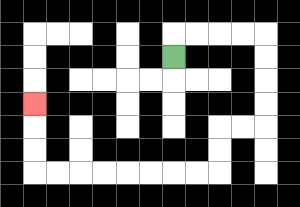{'start': '[7, 2]', 'end': '[1, 4]', 'path_directions': 'U,R,R,R,R,D,D,D,D,L,L,D,D,L,L,L,L,L,L,L,L,U,U,U', 'path_coordinates': '[[7, 2], [7, 1], [8, 1], [9, 1], [10, 1], [11, 1], [11, 2], [11, 3], [11, 4], [11, 5], [10, 5], [9, 5], [9, 6], [9, 7], [8, 7], [7, 7], [6, 7], [5, 7], [4, 7], [3, 7], [2, 7], [1, 7], [1, 6], [1, 5], [1, 4]]'}